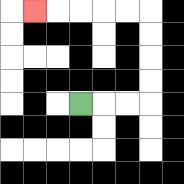{'start': '[3, 4]', 'end': '[1, 0]', 'path_directions': 'R,R,R,U,U,U,U,L,L,L,L,L', 'path_coordinates': '[[3, 4], [4, 4], [5, 4], [6, 4], [6, 3], [6, 2], [6, 1], [6, 0], [5, 0], [4, 0], [3, 0], [2, 0], [1, 0]]'}